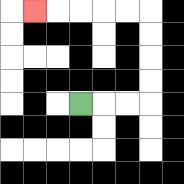{'start': '[3, 4]', 'end': '[1, 0]', 'path_directions': 'R,R,R,U,U,U,U,L,L,L,L,L', 'path_coordinates': '[[3, 4], [4, 4], [5, 4], [6, 4], [6, 3], [6, 2], [6, 1], [6, 0], [5, 0], [4, 0], [3, 0], [2, 0], [1, 0]]'}